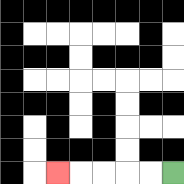{'start': '[7, 7]', 'end': '[2, 7]', 'path_directions': 'L,L,L,L,L', 'path_coordinates': '[[7, 7], [6, 7], [5, 7], [4, 7], [3, 7], [2, 7]]'}